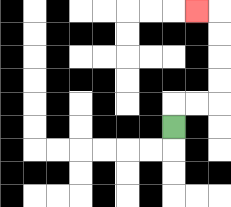{'start': '[7, 5]', 'end': '[8, 0]', 'path_directions': 'U,R,R,U,U,U,U,L', 'path_coordinates': '[[7, 5], [7, 4], [8, 4], [9, 4], [9, 3], [9, 2], [9, 1], [9, 0], [8, 0]]'}